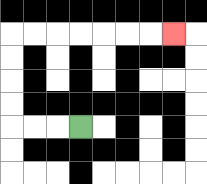{'start': '[3, 5]', 'end': '[7, 1]', 'path_directions': 'L,L,L,U,U,U,U,R,R,R,R,R,R,R', 'path_coordinates': '[[3, 5], [2, 5], [1, 5], [0, 5], [0, 4], [0, 3], [0, 2], [0, 1], [1, 1], [2, 1], [3, 1], [4, 1], [5, 1], [6, 1], [7, 1]]'}